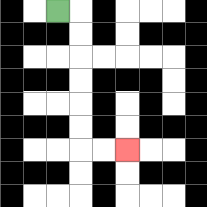{'start': '[2, 0]', 'end': '[5, 6]', 'path_directions': 'R,D,D,D,D,D,D,R,R', 'path_coordinates': '[[2, 0], [3, 0], [3, 1], [3, 2], [3, 3], [3, 4], [3, 5], [3, 6], [4, 6], [5, 6]]'}